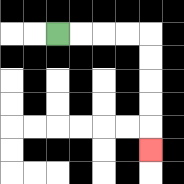{'start': '[2, 1]', 'end': '[6, 6]', 'path_directions': 'R,R,R,R,D,D,D,D,D', 'path_coordinates': '[[2, 1], [3, 1], [4, 1], [5, 1], [6, 1], [6, 2], [6, 3], [6, 4], [6, 5], [6, 6]]'}